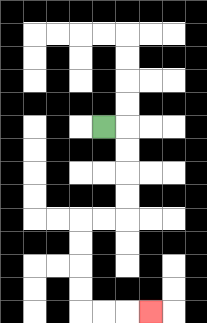{'start': '[4, 5]', 'end': '[6, 13]', 'path_directions': 'R,D,D,D,D,L,L,D,D,D,D,R,R,R', 'path_coordinates': '[[4, 5], [5, 5], [5, 6], [5, 7], [5, 8], [5, 9], [4, 9], [3, 9], [3, 10], [3, 11], [3, 12], [3, 13], [4, 13], [5, 13], [6, 13]]'}